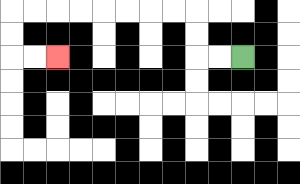{'start': '[10, 2]', 'end': '[2, 2]', 'path_directions': 'L,L,U,U,L,L,L,L,L,L,L,L,D,D,R,R', 'path_coordinates': '[[10, 2], [9, 2], [8, 2], [8, 1], [8, 0], [7, 0], [6, 0], [5, 0], [4, 0], [3, 0], [2, 0], [1, 0], [0, 0], [0, 1], [0, 2], [1, 2], [2, 2]]'}